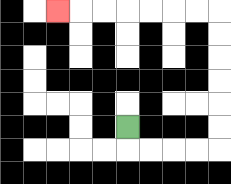{'start': '[5, 5]', 'end': '[2, 0]', 'path_directions': 'D,R,R,R,R,U,U,U,U,U,U,L,L,L,L,L,L,L', 'path_coordinates': '[[5, 5], [5, 6], [6, 6], [7, 6], [8, 6], [9, 6], [9, 5], [9, 4], [9, 3], [9, 2], [9, 1], [9, 0], [8, 0], [7, 0], [6, 0], [5, 0], [4, 0], [3, 0], [2, 0]]'}